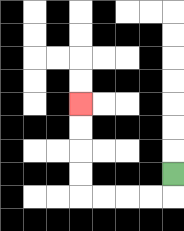{'start': '[7, 7]', 'end': '[3, 4]', 'path_directions': 'D,L,L,L,L,U,U,U,U', 'path_coordinates': '[[7, 7], [7, 8], [6, 8], [5, 8], [4, 8], [3, 8], [3, 7], [3, 6], [3, 5], [3, 4]]'}